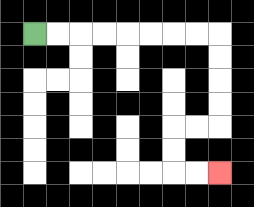{'start': '[1, 1]', 'end': '[9, 7]', 'path_directions': 'R,R,R,R,R,R,R,R,D,D,D,D,L,L,D,D,R,R', 'path_coordinates': '[[1, 1], [2, 1], [3, 1], [4, 1], [5, 1], [6, 1], [7, 1], [8, 1], [9, 1], [9, 2], [9, 3], [9, 4], [9, 5], [8, 5], [7, 5], [7, 6], [7, 7], [8, 7], [9, 7]]'}